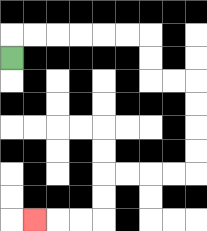{'start': '[0, 2]', 'end': '[1, 9]', 'path_directions': 'U,R,R,R,R,R,R,D,D,R,R,D,D,D,D,L,L,L,L,D,D,L,L,L', 'path_coordinates': '[[0, 2], [0, 1], [1, 1], [2, 1], [3, 1], [4, 1], [5, 1], [6, 1], [6, 2], [6, 3], [7, 3], [8, 3], [8, 4], [8, 5], [8, 6], [8, 7], [7, 7], [6, 7], [5, 7], [4, 7], [4, 8], [4, 9], [3, 9], [2, 9], [1, 9]]'}